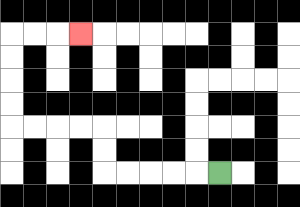{'start': '[9, 7]', 'end': '[3, 1]', 'path_directions': 'L,L,L,L,L,U,U,L,L,L,L,U,U,U,U,R,R,R', 'path_coordinates': '[[9, 7], [8, 7], [7, 7], [6, 7], [5, 7], [4, 7], [4, 6], [4, 5], [3, 5], [2, 5], [1, 5], [0, 5], [0, 4], [0, 3], [0, 2], [0, 1], [1, 1], [2, 1], [3, 1]]'}